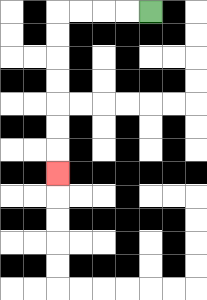{'start': '[6, 0]', 'end': '[2, 7]', 'path_directions': 'L,L,L,L,D,D,D,D,D,D,D', 'path_coordinates': '[[6, 0], [5, 0], [4, 0], [3, 0], [2, 0], [2, 1], [2, 2], [2, 3], [2, 4], [2, 5], [2, 6], [2, 7]]'}